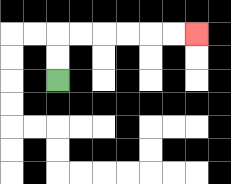{'start': '[2, 3]', 'end': '[8, 1]', 'path_directions': 'U,U,R,R,R,R,R,R', 'path_coordinates': '[[2, 3], [2, 2], [2, 1], [3, 1], [4, 1], [5, 1], [6, 1], [7, 1], [8, 1]]'}